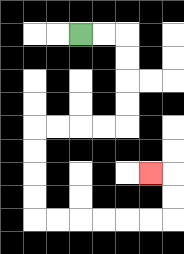{'start': '[3, 1]', 'end': '[6, 7]', 'path_directions': 'R,R,D,D,D,D,L,L,L,L,D,D,D,D,R,R,R,R,R,R,U,U,L', 'path_coordinates': '[[3, 1], [4, 1], [5, 1], [5, 2], [5, 3], [5, 4], [5, 5], [4, 5], [3, 5], [2, 5], [1, 5], [1, 6], [1, 7], [1, 8], [1, 9], [2, 9], [3, 9], [4, 9], [5, 9], [6, 9], [7, 9], [7, 8], [7, 7], [6, 7]]'}